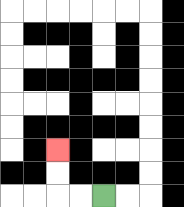{'start': '[4, 8]', 'end': '[2, 6]', 'path_directions': 'L,L,U,U', 'path_coordinates': '[[4, 8], [3, 8], [2, 8], [2, 7], [2, 6]]'}